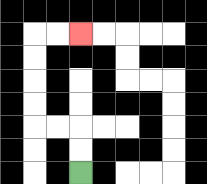{'start': '[3, 7]', 'end': '[3, 1]', 'path_directions': 'U,U,L,L,U,U,U,U,R,R', 'path_coordinates': '[[3, 7], [3, 6], [3, 5], [2, 5], [1, 5], [1, 4], [1, 3], [1, 2], [1, 1], [2, 1], [3, 1]]'}